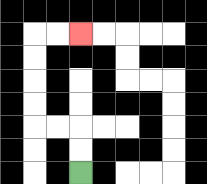{'start': '[3, 7]', 'end': '[3, 1]', 'path_directions': 'U,U,L,L,U,U,U,U,R,R', 'path_coordinates': '[[3, 7], [3, 6], [3, 5], [2, 5], [1, 5], [1, 4], [1, 3], [1, 2], [1, 1], [2, 1], [3, 1]]'}